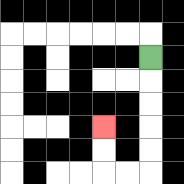{'start': '[6, 2]', 'end': '[4, 5]', 'path_directions': 'D,D,D,D,D,L,L,U,U', 'path_coordinates': '[[6, 2], [6, 3], [6, 4], [6, 5], [6, 6], [6, 7], [5, 7], [4, 7], [4, 6], [4, 5]]'}